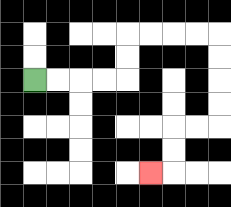{'start': '[1, 3]', 'end': '[6, 7]', 'path_directions': 'R,R,R,R,U,U,R,R,R,R,D,D,D,D,L,L,D,D,L', 'path_coordinates': '[[1, 3], [2, 3], [3, 3], [4, 3], [5, 3], [5, 2], [5, 1], [6, 1], [7, 1], [8, 1], [9, 1], [9, 2], [9, 3], [9, 4], [9, 5], [8, 5], [7, 5], [7, 6], [7, 7], [6, 7]]'}